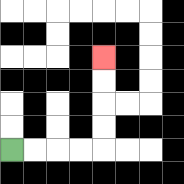{'start': '[0, 6]', 'end': '[4, 2]', 'path_directions': 'R,R,R,R,U,U,U,U', 'path_coordinates': '[[0, 6], [1, 6], [2, 6], [3, 6], [4, 6], [4, 5], [4, 4], [4, 3], [4, 2]]'}